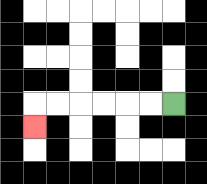{'start': '[7, 4]', 'end': '[1, 5]', 'path_directions': 'L,L,L,L,L,L,D', 'path_coordinates': '[[7, 4], [6, 4], [5, 4], [4, 4], [3, 4], [2, 4], [1, 4], [1, 5]]'}